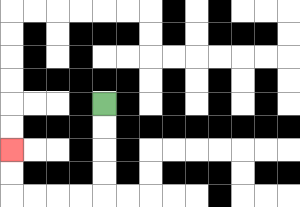{'start': '[4, 4]', 'end': '[0, 6]', 'path_directions': 'D,D,D,D,L,L,L,L,U,U', 'path_coordinates': '[[4, 4], [4, 5], [4, 6], [4, 7], [4, 8], [3, 8], [2, 8], [1, 8], [0, 8], [0, 7], [0, 6]]'}